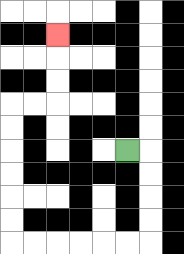{'start': '[5, 6]', 'end': '[2, 1]', 'path_directions': 'R,D,D,D,D,L,L,L,L,L,L,U,U,U,U,U,U,R,R,U,U,U', 'path_coordinates': '[[5, 6], [6, 6], [6, 7], [6, 8], [6, 9], [6, 10], [5, 10], [4, 10], [3, 10], [2, 10], [1, 10], [0, 10], [0, 9], [0, 8], [0, 7], [0, 6], [0, 5], [0, 4], [1, 4], [2, 4], [2, 3], [2, 2], [2, 1]]'}